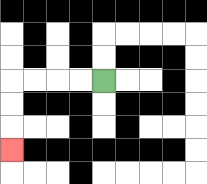{'start': '[4, 3]', 'end': '[0, 6]', 'path_directions': 'L,L,L,L,D,D,D', 'path_coordinates': '[[4, 3], [3, 3], [2, 3], [1, 3], [0, 3], [0, 4], [0, 5], [0, 6]]'}